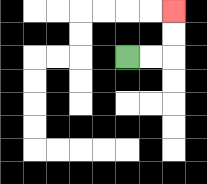{'start': '[5, 2]', 'end': '[7, 0]', 'path_directions': 'R,R,U,U', 'path_coordinates': '[[5, 2], [6, 2], [7, 2], [7, 1], [7, 0]]'}